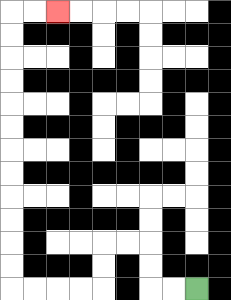{'start': '[8, 12]', 'end': '[2, 0]', 'path_directions': 'L,L,U,U,L,L,D,D,L,L,L,L,U,U,U,U,U,U,U,U,U,U,U,U,R,R', 'path_coordinates': '[[8, 12], [7, 12], [6, 12], [6, 11], [6, 10], [5, 10], [4, 10], [4, 11], [4, 12], [3, 12], [2, 12], [1, 12], [0, 12], [0, 11], [0, 10], [0, 9], [0, 8], [0, 7], [0, 6], [0, 5], [0, 4], [0, 3], [0, 2], [0, 1], [0, 0], [1, 0], [2, 0]]'}